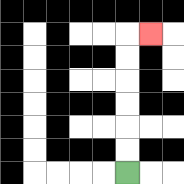{'start': '[5, 7]', 'end': '[6, 1]', 'path_directions': 'U,U,U,U,U,U,R', 'path_coordinates': '[[5, 7], [5, 6], [5, 5], [5, 4], [5, 3], [5, 2], [5, 1], [6, 1]]'}